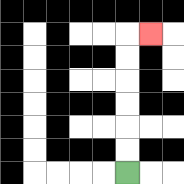{'start': '[5, 7]', 'end': '[6, 1]', 'path_directions': 'U,U,U,U,U,U,R', 'path_coordinates': '[[5, 7], [5, 6], [5, 5], [5, 4], [5, 3], [5, 2], [5, 1], [6, 1]]'}